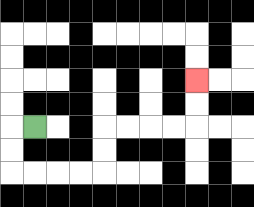{'start': '[1, 5]', 'end': '[8, 3]', 'path_directions': 'L,D,D,R,R,R,R,U,U,R,R,R,R,U,U', 'path_coordinates': '[[1, 5], [0, 5], [0, 6], [0, 7], [1, 7], [2, 7], [3, 7], [4, 7], [4, 6], [4, 5], [5, 5], [6, 5], [7, 5], [8, 5], [8, 4], [8, 3]]'}